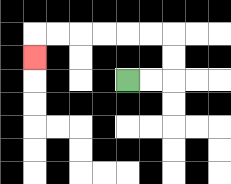{'start': '[5, 3]', 'end': '[1, 2]', 'path_directions': 'R,R,U,U,L,L,L,L,L,L,D', 'path_coordinates': '[[5, 3], [6, 3], [7, 3], [7, 2], [7, 1], [6, 1], [5, 1], [4, 1], [3, 1], [2, 1], [1, 1], [1, 2]]'}